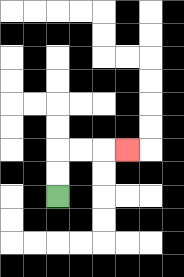{'start': '[2, 8]', 'end': '[5, 6]', 'path_directions': 'U,U,R,R,R', 'path_coordinates': '[[2, 8], [2, 7], [2, 6], [3, 6], [4, 6], [5, 6]]'}